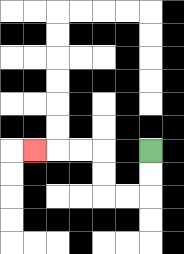{'start': '[6, 6]', 'end': '[1, 6]', 'path_directions': 'D,D,L,L,U,U,L,L,L', 'path_coordinates': '[[6, 6], [6, 7], [6, 8], [5, 8], [4, 8], [4, 7], [4, 6], [3, 6], [2, 6], [1, 6]]'}